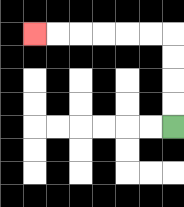{'start': '[7, 5]', 'end': '[1, 1]', 'path_directions': 'U,U,U,U,L,L,L,L,L,L', 'path_coordinates': '[[7, 5], [7, 4], [7, 3], [7, 2], [7, 1], [6, 1], [5, 1], [4, 1], [3, 1], [2, 1], [1, 1]]'}